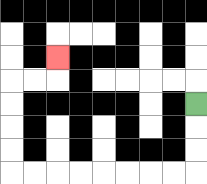{'start': '[8, 4]', 'end': '[2, 2]', 'path_directions': 'D,D,D,L,L,L,L,L,L,L,L,U,U,U,U,R,R,U', 'path_coordinates': '[[8, 4], [8, 5], [8, 6], [8, 7], [7, 7], [6, 7], [5, 7], [4, 7], [3, 7], [2, 7], [1, 7], [0, 7], [0, 6], [0, 5], [0, 4], [0, 3], [1, 3], [2, 3], [2, 2]]'}